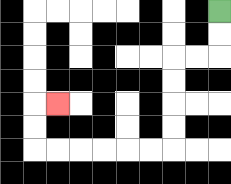{'start': '[9, 0]', 'end': '[2, 4]', 'path_directions': 'D,D,L,L,D,D,D,D,L,L,L,L,L,L,U,U,R', 'path_coordinates': '[[9, 0], [9, 1], [9, 2], [8, 2], [7, 2], [7, 3], [7, 4], [7, 5], [7, 6], [6, 6], [5, 6], [4, 6], [3, 6], [2, 6], [1, 6], [1, 5], [1, 4], [2, 4]]'}